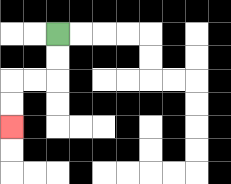{'start': '[2, 1]', 'end': '[0, 5]', 'path_directions': 'D,D,L,L,D,D', 'path_coordinates': '[[2, 1], [2, 2], [2, 3], [1, 3], [0, 3], [0, 4], [0, 5]]'}